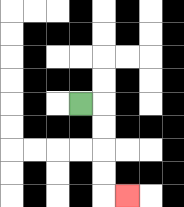{'start': '[3, 4]', 'end': '[5, 8]', 'path_directions': 'R,D,D,D,D,R', 'path_coordinates': '[[3, 4], [4, 4], [4, 5], [4, 6], [4, 7], [4, 8], [5, 8]]'}